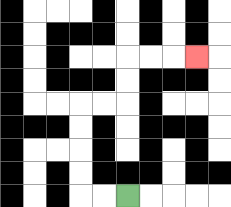{'start': '[5, 8]', 'end': '[8, 2]', 'path_directions': 'L,L,U,U,U,U,R,R,U,U,R,R,R', 'path_coordinates': '[[5, 8], [4, 8], [3, 8], [3, 7], [3, 6], [3, 5], [3, 4], [4, 4], [5, 4], [5, 3], [5, 2], [6, 2], [7, 2], [8, 2]]'}